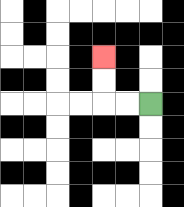{'start': '[6, 4]', 'end': '[4, 2]', 'path_directions': 'L,L,U,U', 'path_coordinates': '[[6, 4], [5, 4], [4, 4], [4, 3], [4, 2]]'}